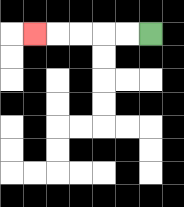{'start': '[6, 1]', 'end': '[1, 1]', 'path_directions': 'L,L,L,L,L', 'path_coordinates': '[[6, 1], [5, 1], [4, 1], [3, 1], [2, 1], [1, 1]]'}